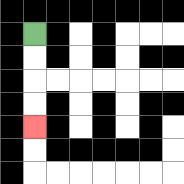{'start': '[1, 1]', 'end': '[1, 5]', 'path_directions': 'D,D,D,D', 'path_coordinates': '[[1, 1], [1, 2], [1, 3], [1, 4], [1, 5]]'}